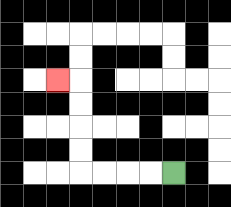{'start': '[7, 7]', 'end': '[2, 3]', 'path_directions': 'L,L,L,L,U,U,U,U,L', 'path_coordinates': '[[7, 7], [6, 7], [5, 7], [4, 7], [3, 7], [3, 6], [3, 5], [3, 4], [3, 3], [2, 3]]'}